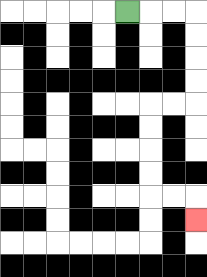{'start': '[5, 0]', 'end': '[8, 9]', 'path_directions': 'R,R,R,D,D,D,D,L,L,D,D,D,D,R,R,D', 'path_coordinates': '[[5, 0], [6, 0], [7, 0], [8, 0], [8, 1], [8, 2], [8, 3], [8, 4], [7, 4], [6, 4], [6, 5], [6, 6], [6, 7], [6, 8], [7, 8], [8, 8], [8, 9]]'}